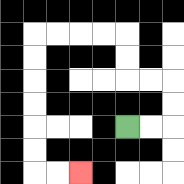{'start': '[5, 5]', 'end': '[3, 7]', 'path_directions': 'R,R,U,U,L,L,U,U,L,L,L,L,D,D,D,D,D,D,R,R', 'path_coordinates': '[[5, 5], [6, 5], [7, 5], [7, 4], [7, 3], [6, 3], [5, 3], [5, 2], [5, 1], [4, 1], [3, 1], [2, 1], [1, 1], [1, 2], [1, 3], [1, 4], [1, 5], [1, 6], [1, 7], [2, 7], [3, 7]]'}